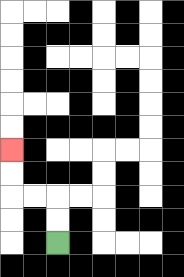{'start': '[2, 10]', 'end': '[0, 6]', 'path_directions': 'U,U,L,L,U,U', 'path_coordinates': '[[2, 10], [2, 9], [2, 8], [1, 8], [0, 8], [0, 7], [0, 6]]'}